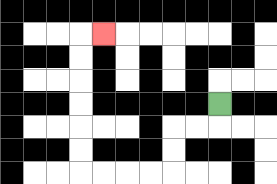{'start': '[9, 4]', 'end': '[4, 1]', 'path_directions': 'D,L,L,D,D,L,L,L,L,U,U,U,U,U,U,R', 'path_coordinates': '[[9, 4], [9, 5], [8, 5], [7, 5], [7, 6], [7, 7], [6, 7], [5, 7], [4, 7], [3, 7], [3, 6], [3, 5], [3, 4], [3, 3], [3, 2], [3, 1], [4, 1]]'}